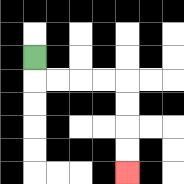{'start': '[1, 2]', 'end': '[5, 7]', 'path_directions': 'D,R,R,R,R,D,D,D,D', 'path_coordinates': '[[1, 2], [1, 3], [2, 3], [3, 3], [4, 3], [5, 3], [5, 4], [5, 5], [5, 6], [5, 7]]'}